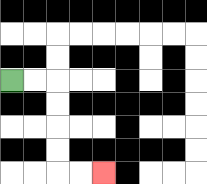{'start': '[0, 3]', 'end': '[4, 7]', 'path_directions': 'R,R,D,D,D,D,R,R', 'path_coordinates': '[[0, 3], [1, 3], [2, 3], [2, 4], [2, 5], [2, 6], [2, 7], [3, 7], [4, 7]]'}